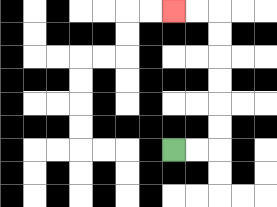{'start': '[7, 6]', 'end': '[7, 0]', 'path_directions': 'R,R,U,U,U,U,U,U,L,L', 'path_coordinates': '[[7, 6], [8, 6], [9, 6], [9, 5], [9, 4], [9, 3], [9, 2], [9, 1], [9, 0], [8, 0], [7, 0]]'}